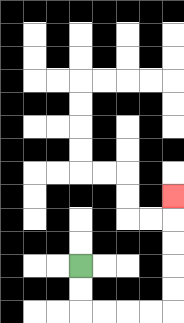{'start': '[3, 11]', 'end': '[7, 8]', 'path_directions': 'D,D,R,R,R,R,U,U,U,U,U', 'path_coordinates': '[[3, 11], [3, 12], [3, 13], [4, 13], [5, 13], [6, 13], [7, 13], [7, 12], [7, 11], [7, 10], [7, 9], [7, 8]]'}